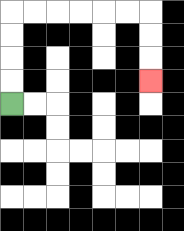{'start': '[0, 4]', 'end': '[6, 3]', 'path_directions': 'U,U,U,U,R,R,R,R,R,R,D,D,D', 'path_coordinates': '[[0, 4], [0, 3], [0, 2], [0, 1], [0, 0], [1, 0], [2, 0], [3, 0], [4, 0], [5, 0], [6, 0], [6, 1], [6, 2], [6, 3]]'}